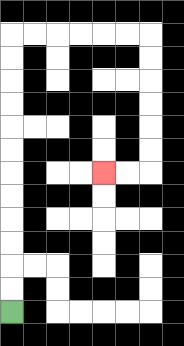{'start': '[0, 13]', 'end': '[4, 7]', 'path_directions': 'U,U,U,U,U,U,U,U,U,U,U,U,R,R,R,R,R,R,D,D,D,D,D,D,L,L', 'path_coordinates': '[[0, 13], [0, 12], [0, 11], [0, 10], [0, 9], [0, 8], [0, 7], [0, 6], [0, 5], [0, 4], [0, 3], [0, 2], [0, 1], [1, 1], [2, 1], [3, 1], [4, 1], [5, 1], [6, 1], [6, 2], [6, 3], [6, 4], [6, 5], [6, 6], [6, 7], [5, 7], [4, 7]]'}